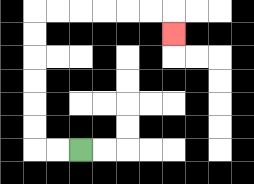{'start': '[3, 6]', 'end': '[7, 1]', 'path_directions': 'L,L,U,U,U,U,U,U,R,R,R,R,R,R,D', 'path_coordinates': '[[3, 6], [2, 6], [1, 6], [1, 5], [1, 4], [1, 3], [1, 2], [1, 1], [1, 0], [2, 0], [3, 0], [4, 0], [5, 0], [6, 0], [7, 0], [7, 1]]'}